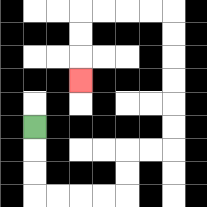{'start': '[1, 5]', 'end': '[3, 3]', 'path_directions': 'D,D,D,R,R,R,R,U,U,R,R,U,U,U,U,U,U,L,L,L,L,D,D,D', 'path_coordinates': '[[1, 5], [1, 6], [1, 7], [1, 8], [2, 8], [3, 8], [4, 8], [5, 8], [5, 7], [5, 6], [6, 6], [7, 6], [7, 5], [7, 4], [7, 3], [7, 2], [7, 1], [7, 0], [6, 0], [5, 0], [4, 0], [3, 0], [3, 1], [3, 2], [3, 3]]'}